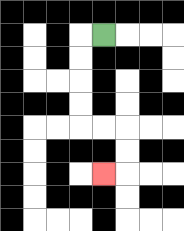{'start': '[4, 1]', 'end': '[4, 7]', 'path_directions': 'L,D,D,D,D,R,R,D,D,L', 'path_coordinates': '[[4, 1], [3, 1], [3, 2], [3, 3], [3, 4], [3, 5], [4, 5], [5, 5], [5, 6], [5, 7], [4, 7]]'}